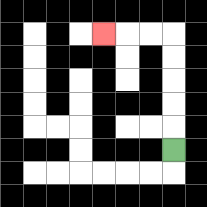{'start': '[7, 6]', 'end': '[4, 1]', 'path_directions': 'U,U,U,U,U,L,L,L', 'path_coordinates': '[[7, 6], [7, 5], [7, 4], [7, 3], [7, 2], [7, 1], [6, 1], [5, 1], [4, 1]]'}